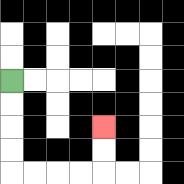{'start': '[0, 3]', 'end': '[4, 5]', 'path_directions': 'D,D,D,D,R,R,R,R,U,U', 'path_coordinates': '[[0, 3], [0, 4], [0, 5], [0, 6], [0, 7], [1, 7], [2, 7], [3, 7], [4, 7], [4, 6], [4, 5]]'}